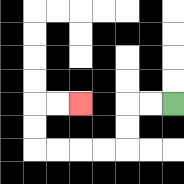{'start': '[7, 4]', 'end': '[3, 4]', 'path_directions': 'L,L,D,D,L,L,L,L,U,U,R,R', 'path_coordinates': '[[7, 4], [6, 4], [5, 4], [5, 5], [5, 6], [4, 6], [3, 6], [2, 6], [1, 6], [1, 5], [1, 4], [2, 4], [3, 4]]'}